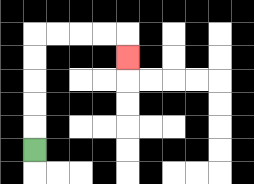{'start': '[1, 6]', 'end': '[5, 2]', 'path_directions': 'U,U,U,U,U,R,R,R,R,D', 'path_coordinates': '[[1, 6], [1, 5], [1, 4], [1, 3], [1, 2], [1, 1], [2, 1], [3, 1], [4, 1], [5, 1], [5, 2]]'}